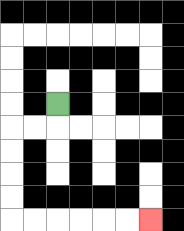{'start': '[2, 4]', 'end': '[6, 9]', 'path_directions': 'D,L,L,D,D,D,D,R,R,R,R,R,R', 'path_coordinates': '[[2, 4], [2, 5], [1, 5], [0, 5], [0, 6], [0, 7], [0, 8], [0, 9], [1, 9], [2, 9], [3, 9], [4, 9], [5, 9], [6, 9]]'}